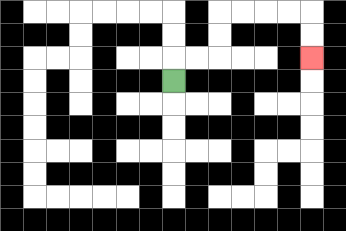{'start': '[7, 3]', 'end': '[13, 2]', 'path_directions': 'U,R,R,U,U,R,R,R,R,D,D', 'path_coordinates': '[[7, 3], [7, 2], [8, 2], [9, 2], [9, 1], [9, 0], [10, 0], [11, 0], [12, 0], [13, 0], [13, 1], [13, 2]]'}